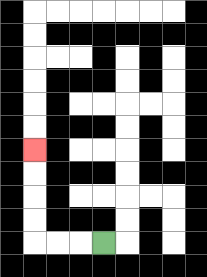{'start': '[4, 10]', 'end': '[1, 6]', 'path_directions': 'L,L,L,U,U,U,U', 'path_coordinates': '[[4, 10], [3, 10], [2, 10], [1, 10], [1, 9], [1, 8], [1, 7], [1, 6]]'}